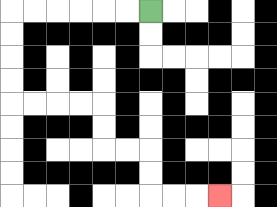{'start': '[6, 0]', 'end': '[9, 8]', 'path_directions': 'L,L,L,L,L,L,D,D,D,D,R,R,R,R,D,D,R,R,D,D,R,R,R', 'path_coordinates': '[[6, 0], [5, 0], [4, 0], [3, 0], [2, 0], [1, 0], [0, 0], [0, 1], [0, 2], [0, 3], [0, 4], [1, 4], [2, 4], [3, 4], [4, 4], [4, 5], [4, 6], [5, 6], [6, 6], [6, 7], [6, 8], [7, 8], [8, 8], [9, 8]]'}